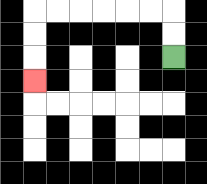{'start': '[7, 2]', 'end': '[1, 3]', 'path_directions': 'U,U,L,L,L,L,L,L,D,D,D', 'path_coordinates': '[[7, 2], [7, 1], [7, 0], [6, 0], [5, 0], [4, 0], [3, 0], [2, 0], [1, 0], [1, 1], [1, 2], [1, 3]]'}